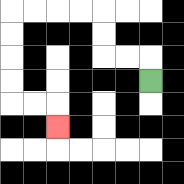{'start': '[6, 3]', 'end': '[2, 5]', 'path_directions': 'U,L,L,U,U,L,L,L,L,D,D,D,D,R,R,D', 'path_coordinates': '[[6, 3], [6, 2], [5, 2], [4, 2], [4, 1], [4, 0], [3, 0], [2, 0], [1, 0], [0, 0], [0, 1], [0, 2], [0, 3], [0, 4], [1, 4], [2, 4], [2, 5]]'}